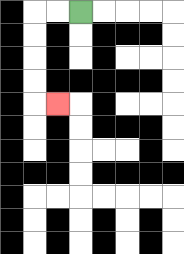{'start': '[3, 0]', 'end': '[2, 4]', 'path_directions': 'L,L,D,D,D,D,R', 'path_coordinates': '[[3, 0], [2, 0], [1, 0], [1, 1], [1, 2], [1, 3], [1, 4], [2, 4]]'}